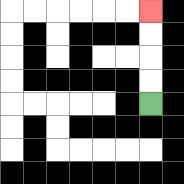{'start': '[6, 4]', 'end': '[6, 0]', 'path_directions': 'U,U,U,U', 'path_coordinates': '[[6, 4], [6, 3], [6, 2], [6, 1], [6, 0]]'}